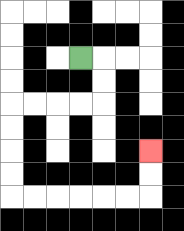{'start': '[3, 2]', 'end': '[6, 6]', 'path_directions': 'R,D,D,L,L,L,L,D,D,D,D,R,R,R,R,R,R,U,U', 'path_coordinates': '[[3, 2], [4, 2], [4, 3], [4, 4], [3, 4], [2, 4], [1, 4], [0, 4], [0, 5], [0, 6], [0, 7], [0, 8], [1, 8], [2, 8], [3, 8], [4, 8], [5, 8], [6, 8], [6, 7], [6, 6]]'}